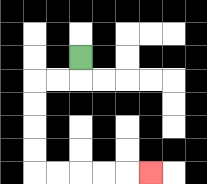{'start': '[3, 2]', 'end': '[6, 7]', 'path_directions': 'D,L,L,D,D,D,D,R,R,R,R,R', 'path_coordinates': '[[3, 2], [3, 3], [2, 3], [1, 3], [1, 4], [1, 5], [1, 6], [1, 7], [2, 7], [3, 7], [4, 7], [5, 7], [6, 7]]'}